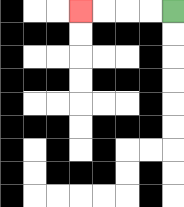{'start': '[7, 0]', 'end': '[3, 0]', 'path_directions': 'L,L,L,L', 'path_coordinates': '[[7, 0], [6, 0], [5, 0], [4, 0], [3, 0]]'}